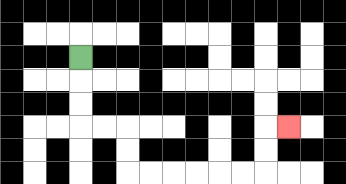{'start': '[3, 2]', 'end': '[12, 5]', 'path_directions': 'D,D,D,R,R,D,D,R,R,R,R,R,R,U,U,R', 'path_coordinates': '[[3, 2], [3, 3], [3, 4], [3, 5], [4, 5], [5, 5], [5, 6], [5, 7], [6, 7], [7, 7], [8, 7], [9, 7], [10, 7], [11, 7], [11, 6], [11, 5], [12, 5]]'}